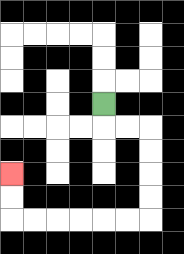{'start': '[4, 4]', 'end': '[0, 7]', 'path_directions': 'D,R,R,D,D,D,D,L,L,L,L,L,L,U,U', 'path_coordinates': '[[4, 4], [4, 5], [5, 5], [6, 5], [6, 6], [6, 7], [6, 8], [6, 9], [5, 9], [4, 9], [3, 9], [2, 9], [1, 9], [0, 9], [0, 8], [0, 7]]'}